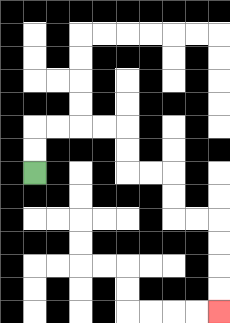{'start': '[1, 7]', 'end': '[9, 13]', 'path_directions': 'U,U,R,R,R,R,D,D,R,R,D,D,R,R,D,D,D,D', 'path_coordinates': '[[1, 7], [1, 6], [1, 5], [2, 5], [3, 5], [4, 5], [5, 5], [5, 6], [5, 7], [6, 7], [7, 7], [7, 8], [7, 9], [8, 9], [9, 9], [9, 10], [9, 11], [9, 12], [9, 13]]'}